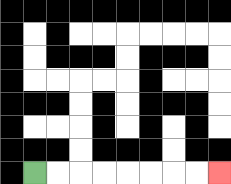{'start': '[1, 7]', 'end': '[9, 7]', 'path_directions': 'R,R,R,R,R,R,R,R', 'path_coordinates': '[[1, 7], [2, 7], [3, 7], [4, 7], [5, 7], [6, 7], [7, 7], [8, 7], [9, 7]]'}